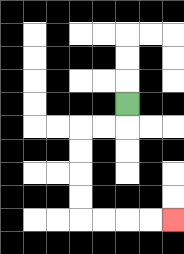{'start': '[5, 4]', 'end': '[7, 9]', 'path_directions': 'D,L,L,D,D,D,D,R,R,R,R', 'path_coordinates': '[[5, 4], [5, 5], [4, 5], [3, 5], [3, 6], [3, 7], [3, 8], [3, 9], [4, 9], [5, 9], [6, 9], [7, 9]]'}